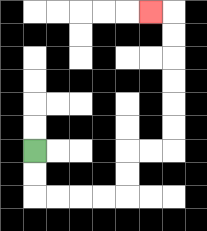{'start': '[1, 6]', 'end': '[6, 0]', 'path_directions': 'D,D,R,R,R,R,U,U,R,R,U,U,U,U,U,U,L', 'path_coordinates': '[[1, 6], [1, 7], [1, 8], [2, 8], [3, 8], [4, 8], [5, 8], [5, 7], [5, 6], [6, 6], [7, 6], [7, 5], [7, 4], [7, 3], [7, 2], [7, 1], [7, 0], [6, 0]]'}